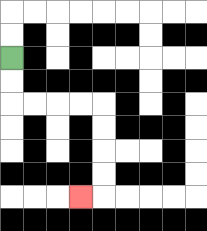{'start': '[0, 2]', 'end': '[3, 8]', 'path_directions': 'D,D,R,R,R,R,D,D,D,D,L', 'path_coordinates': '[[0, 2], [0, 3], [0, 4], [1, 4], [2, 4], [3, 4], [4, 4], [4, 5], [4, 6], [4, 7], [4, 8], [3, 8]]'}